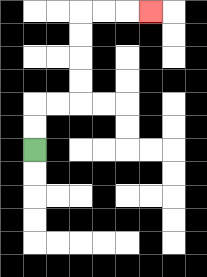{'start': '[1, 6]', 'end': '[6, 0]', 'path_directions': 'U,U,R,R,U,U,U,U,R,R,R', 'path_coordinates': '[[1, 6], [1, 5], [1, 4], [2, 4], [3, 4], [3, 3], [3, 2], [3, 1], [3, 0], [4, 0], [5, 0], [6, 0]]'}